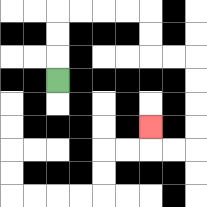{'start': '[2, 3]', 'end': '[6, 5]', 'path_directions': 'U,U,U,R,R,R,R,D,D,R,R,D,D,D,D,L,L,U', 'path_coordinates': '[[2, 3], [2, 2], [2, 1], [2, 0], [3, 0], [4, 0], [5, 0], [6, 0], [6, 1], [6, 2], [7, 2], [8, 2], [8, 3], [8, 4], [8, 5], [8, 6], [7, 6], [6, 6], [6, 5]]'}